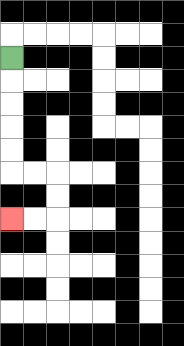{'start': '[0, 2]', 'end': '[0, 9]', 'path_directions': 'D,D,D,D,D,R,R,D,D,L,L', 'path_coordinates': '[[0, 2], [0, 3], [0, 4], [0, 5], [0, 6], [0, 7], [1, 7], [2, 7], [2, 8], [2, 9], [1, 9], [0, 9]]'}